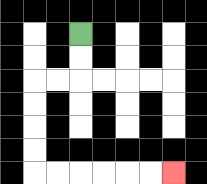{'start': '[3, 1]', 'end': '[7, 7]', 'path_directions': 'D,D,L,L,D,D,D,D,R,R,R,R,R,R', 'path_coordinates': '[[3, 1], [3, 2], [3, 3], [2, 3], [1, 3], [1, 4], [1, 5], [1, 6], [1, 7], [2, 7], [3, 7], [4, 7], [5, 7], [6, 7], [7, 7]]'}